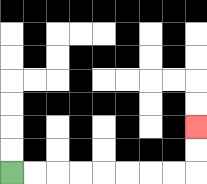{'start': '[0, 7]', 'end': '[8, 5]', 'path_directions': 'R,R,R,R,R,R,R,R,U,U', 'path_coordinates': '[[0, 7], [1, 7], [2, 7], [3, 7], [4, 7], [5, 7], [6, 7], [7, 7], [8, 7], [8, 6], [8, 5]]'}